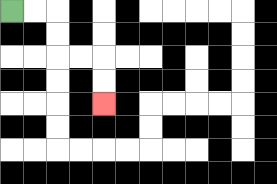{'start': '[0, 0]', 'end': '[4, 4]', 'path_directions': 'R,R,D,D,R,R,D,D', 'path_coordinates': '[[0, 0], [1, 0], [2, 0], [2, 1], [2, 2], [3, 2], [4, 2], [4, 3], [4, 4]]'}